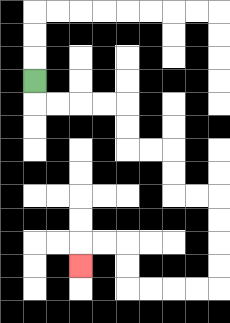{'start': '[1, 3]', 'end': '[3, 11]', 'path_directions': 'D,R,R,R,R,D,D,R,R,D,D,R,R,D,D,D,D,L,L,L,L,U,U,L,L,D', 'path_coordinates': '[[1, 3], [1, 4], [2, 4], [3, 4], [4, 4], [5, 4], [5, 5], [5, 6], [6, 6], [7, 6], [7, 7], [7, 8], [8, 8], [9, 8], [9, 9], [9, 10], [9, 11], [9, 12], [8, 12], [7, 12], [6, 12], [5, 12], [5, 11], [5, 10], [4, 10], [3, 10], [3, 11]]'}